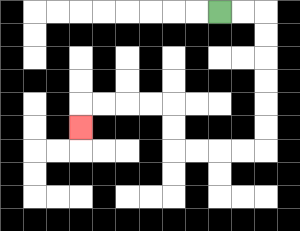{'start': '[9, 0]', 'end': '[3, 5]', 'path_directions': 'R,R,D,D,D,D,D,D,L,L,L,L,U,U,L,L,L,L,D', 'path_coordinates': '[[9, 0], [10, 0], [11, 0], [11, 1], [11, 2], [11, 3], [11, 4], [11, 5], [11, 6], [10, 6], [9, 6], [8, 6], [7, 6], [7, 5], [7, 4], [6, 4], [5, 4], [4, 4], [3, 4], [3, 5]]'}